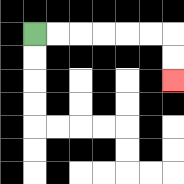{'start': '[1, 1]', 'end': '[7, 3]', 'path_directions': 'R,R,R,R,R,R,D,D', 'path_coordinates': '[[1, 1], [2, 1], [3, 1], [4, 1], [5, 1], [6, 1], [7, 1], [7, 2], [7, 3]]'}